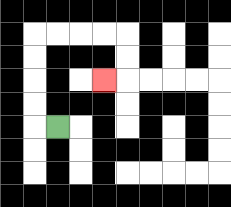{'start': '[2, 5]', 'end': '[4, 3]', 'path_directions': 'L,U,U,U,U,R,R,R,R,D,D,L', 'path_coordinates': '[[2, 5], [1, 5], [1, 4], [1, 3], [1, 2], [1, 1], [2, 1], [3, 1], [4, 1], [5, 1], [5, 2], [5, 3], [4, 3]]'}